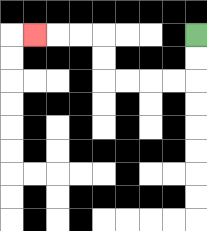{'start': '[8, 1]', 'end': '[1, 1]', 'path_directions': 'D,D,L,L,L,L,U,U,L,L,L', 'path_coordinates': '[[8, 1], [8, 2], [8, 3], [7, 3], [6, 3], [5, 3], [4, 3], [4, 2], [4, 1], [3, 1], [2, 1], [1, 1]]'}